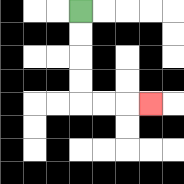{'start': '[3, 0]', 'end': '[6, 4]', 'path_directions': 'D,D,D,D,R,R,R', 'path_coordinates': '[[3, 0], [3, 1], [3, 2], [3, 3], [3, 4], [4, 4], [5, 4], [6, 4]]'}